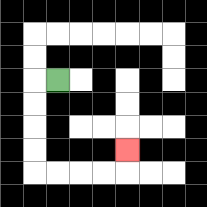{'start': '[2, 3]', 'end': '[5, 6]', 'path_directions': 'L,D,D,D,D,R,R,R,R,U', 'path_coordinates': '[[2, 3], [1, 3], [1, 4], [1, 5], [1, 6], [1, 7], [2, 7], [3, 7], [4, 7], [5, 7], [5, 6]]'}